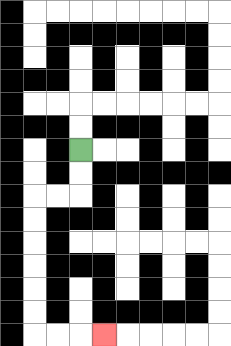{'start': '[3, 6]', 'end': '[4, 14]', 'path_directions': 'D,D,L,L,D,D,D,D,D,D,R,R,R', 'path_coordinates': '[[3, 6], [3, 7], [3, 8], [2, 8], [1, 8], [1, 9], [1, 10], [1, 11], [1, 12], [1, 13], [1, 14], [2, 14], [3, 14], [4, 14]]'}